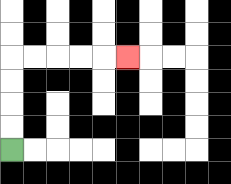{'start': '[0, 6]', 'end': '[5, 2]', 'path_directions': 'U,U,U,U,R,R,R,R,R', 'path_coordinates': '[[0, 6], [0, 5], [0, 4], [0, 3], [0, 2], [1, 2], [2, 2], [3, 2], [4, 2], [5, 2]]'}